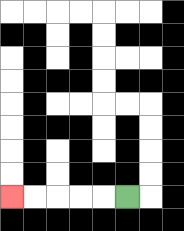{'start': '[5, 8]', 'end': '[0, 8]', 'path_directions': 'L,L,L,L,L', 'path_coordinates': '[[5, 8], [4, 8], [3, 8], [2, 8], [1, 8], [0, 8]]'}